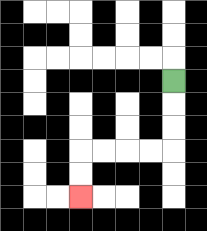{'start': '[7, 3]', 'end': '[3, 8]', 'path_directions': 'D,D,D,L,L,L,L,D,D', 'path_coordinates': '[[7, 3], [7, 4], [7, 5], [7, 6], [6, 6], [5, 6], [4, 6], [3, 6], [3, 7], [3, 8]]'}